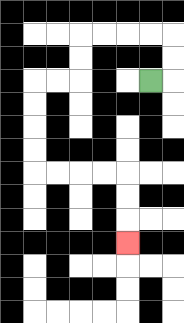{'start': '[6, 3]', 'end': '[5, 10]', 'path_directions': 'R,U,U,L,L,L,L,D,D,L,L,D,D,D,D,R,R,R,R,D,D,D', 'path_coordinates': '[[6, 3], [7, 3], [7, 2], [7, 1], [6, 1], [5, 1], [4, 1], [3, 1], [3, 2], [3, 3], [2, 3], [1, 3], [1, 4], [1, 5], [1, 6], [1, 7], [2, 7], [3, 7], [4, 7], [5, 7], [5, 8], [5, 9], [5, 10]]'}